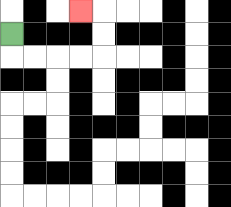{'start': '[0, 1]', 'end': '[3, 0]', 'path_directions': 'D,R,R,R,R,U,U,L', 'path_coordinates': '[[0, 1], [0, 2], [1, 2], [2, 2], [3, 2], [4, 2], [4, 1], [4, 0], [3, 0]]'}